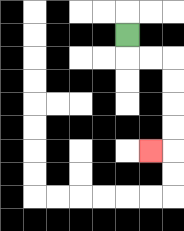{'start': '[5, 1]', 'end': '[6, 6]', 'path_directions': 'D,R,R,D,D,D,D,L', 'path_coordinates': '[[5, 1], [5, 2], [6, 2], [7, 2], [7, 3], [7, 4], [7, 5], [7, 6], [6, 6]]'}